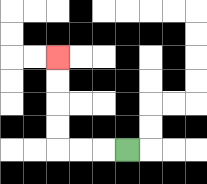{'start': '[5, 6]', 'end': '[2, 2]', 'path_directions': 'L,L,L,U,U,U,U', 'path_coordinates': '[[5, 6], [4, 6], [3, 6], [2, 6], [2, 5], [2, 4], [2, 3], [2, 2]]'}